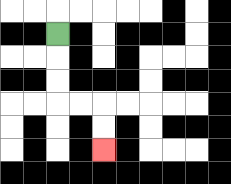{'start': '[2, 1]', 'end': '[4, 6]', 'path_directions': 'D,D,D,R,R,D,D', 'path_coordinates': '[[2, 1], [2, 2], [2, 3], [2, 4], [3, 4], [4, 4], [4, 5], [4, 6]]'}